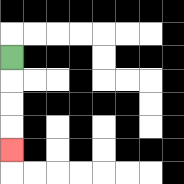{'start': '[0, 2]', 'end': '[0, 6]', 'path_directions': 'D,D,D,D', 'path_coordinates': '[[0, 2], [0, 3], [0, 4], [0, 5], [0, 6]]'}